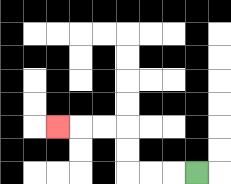{'start': '[8, 7]', 'end': '[2, 5]', 'path_directions': 'L,L,L,U,U,L,L,L', 'path_coordinates': '[[8, 7], [7, 7], [6, 7], [5, 7], [5, 6], [5, 5], [4, 5], [3, 5], [2, 5]]'}